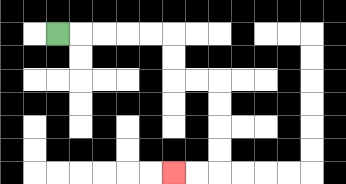{'start': '[2, 1]', 'end': '[7, 7]', 'path_directions': 'R,R,R,R,R,D,D,R,R,D,D,D,D,L,L', 'path_coordinates': '[[2, 1], [3, 1], [4, 1], [5, 1], [6, 1], [7, 1], [7, 2], [7, 3], [8, 3], [9, 3], [9, 4], [9, 5], [9, 6], [9, 7], [8, 7], [7, 7]]'}